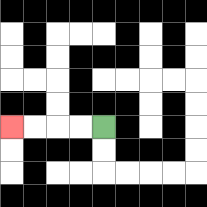{'start': '[4, 5]', 'end': '[0, 5]', 'path_directions': 'L,L,L,L', 'path_coordinates': '[[4, 5], [3, 5], [2, 5], [1, 5], [0, 5]]'}